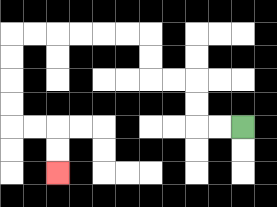{'start': '[10, 5]', 'end': '[2, 7]', 'path_directions': 'L,L,U,U,L,L,U,U,L,L,L,L,L,L,D,D,D,D,R,R,D,D', 'path_coordinates': '[[10, 5], [9, 5], [8, 5], [8, 4], [8, 3], [7, 3], [6, 3], [6, 2], [6, 1], [5, 1], [4, 1], [3, 1], [2, 1], [1, 1], [0, 1], [0, 2], [0, 3], [0, 4], [0, 5], [1, 5], [2, 5], [2, 6], [2, 7]]'}